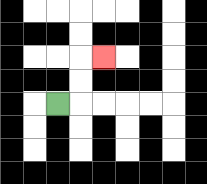{'start': '[2, 4]', 'end': '[4, 2]', 'path_directions': 'R,U,U,R', 'path_coordinates': '[[2, 4], [3, 4], [3, 3], [3, 2], [4, 2]]'}